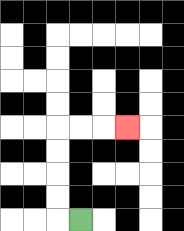{'start': '[3, 9]', 'end': '[5, 5]', 'path_directions': 'L,U,U,U,U,R,R,R', 'path_coordinates': '[[3, 9], [2, 9], [2, 8], [2, 7], [2, 6], [2, 5], [3, 5], [4, 5], [5, 5]]'}